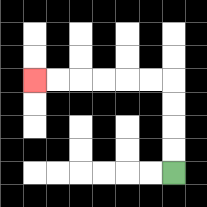{'start': '[7, 7]', 'end': '[1, 3]', 'path_directions': 'U,U,U,U,L,L,L,L,L,L', 'path_coordinates': '[[7, 7], [7, 6], [7, 5], [7, 4], [7, 3], [6, 3], [5, 3], [4, 3], [3, 3], [2, 3], [1, 3]]'}